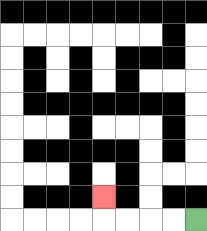{'start': '[8, 9]', 'end': '[4, 8]', 'path_directions': 'L,L,L,L,U', 'path_coordinates': '[[8, 9], [7, 9], [6, 9], [5, 9], [4, 9], [4, 8]]'}